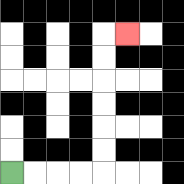{'start': '[0, 7]', 'end': '[5, 1]', 'path_directions': 'R,R,R,R,U,U,U,U,U,U,R', 'path_coordinates': '[[0, 7], [1, 7], [2, 7], [3, 7], [4, 7], [4, 6], [4, 5], [4, 4], [4, 3], [4, 2], [4, 1], [5, 1]]'}